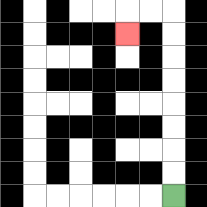{'start': '[7, 8]', 'end': '[5, 1]', 'path_directions': 'U,U,U,U,U,U,U,U,L,L,D', 'path_coordinates': '[[7, 8], [7, 7], [7, 6], [7, 5], [7, 4], [7, 3], [7, 2], [7, 1], [7, 0], [6, 0], [5, 0], [5, 1]]'}